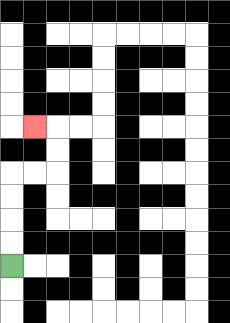{'start': '[0, 11]', 'end': '[1, 5]', 'path_directions': 'U,U,U,U,R,R,U,U,L', 'path_coordinates': '[[0, 11], [0, 10], [0, 9], [0, 8], [0, 7], [1, 7], [2, 7], [2, 6], [2, 5], [1, 5]]'}